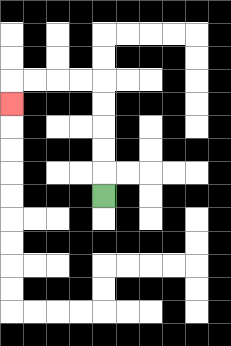{'start': '[4, 8]', 'end': '[0, 4]', 'path_directions': 'U,U,U,U,U,L,L,L,L,D', 'path_coordinates': '[[4, 8], [4, 7], [4, 6], [4, 5], [4, 4], [4, 3], [3, 3], [2, 3], [1, 3], [0, 3], [0, 4]]'}